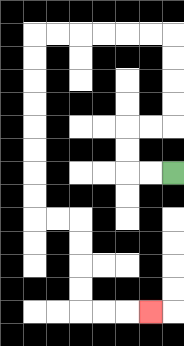{'start': '[7, 7]', 'end': '[6, 13]', 'path_directions': 'L,L,U,U,R,R,U,U,U,U,L,L,L,L,L,L,D,D,D,D,D,D,D,D,R,R,D,D,D,D,R,R,R', 'path_coordinates': '[[7, 7], [6, 7], [5, 7], [5, 6], [5, 5], [6, 5], [7, 5], [7, 4], [7, 3], [7, 2], [7, 1], [6, 1], [5, 1], [4, 1], [3, 1], [2, 1], [1, 1], [1, 2], [1, 3], [1, 4], [1, 5], [1, 6], [1, 7], [1, 8], [1, 9], [2, 9], [3, 9], [3, 10], [3, 11], [3, 12], [3, 13], [4, 13], [5, 13], [6, 13]]'}